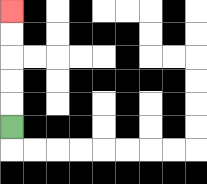{'start': '[0, 5]', 'end': '[0, 0]', 'path_directions': 'U,U,U,U,U', 'path_coordinates': '[[0, 5], [0, 4], [0, 3], [0, 2], [0, 1], [0, 0]]'}